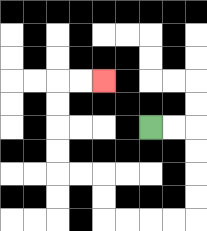{'start': '[6, 5]', 'end': '[4, 3]', 'path_directions': 'R,R,D,D,D,D,L,L,L,L,U,U,L,L,U,U,U,U,R,R', 'path_coordinates': '[[6, 5], [7, 5], [8, 5], [8, 6], [8, 7], [8, 8], [8, 9], [7, 9], [6, 9], [5, 9], [4, 9], [4, 8], [4, 7], [3, 7], [2, 7], [2, 6], [2, 5], [2, 4], [2, 3], [3, 3], [4, 3]]'}